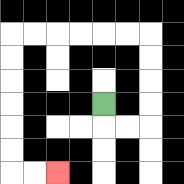{'start': '[4, 4]', 'end': '[2, 7]', 'path_directions': 'D,R,R,U,U,U,U,L,L,L,L,L,L,D,D,D,D,D,D,R,R', 'path_coordinates': '[[4, 4], [4, 5], [5, 5], [6, 5], [6, 4], [6, 3], [6, 2], [6, 1], [5, 1], [4, 1], [3, 1], [2, 1], [1, 1], [0, 1], [0, 2], [0, 3], [0, 4], [0, 5], [0, 6], [0, 7], [1, 7], [2, 7]]'}